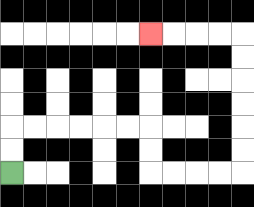{'start': '[0, 7]', 'end': '[6, 1]', 'path_directions': 'U,U,R,R,R,R,R,R,D,D,R,R,R,R,U,U,U,U,U,U,L,L,L,L', 'path_coordinates': '[[0, 7], [0, 6], [0, 5], [1, 5], [2, 5], [3, 5], [4, 5], [5, 5], [6, 5], [6, 6], [6, 7], [7, 7], [8, 7], [9, 7], [10, 7], [10, 6], [10, 5], [10, 4], [10, 3], [10, 2], [10, 1], [9, 1], [8, 1], [7, 1], [6, 1]]'}